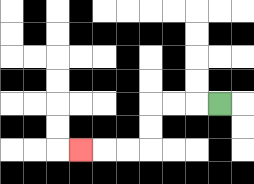{'start': '[9, 4]', 'end': '[3, 6]', 'path_directions': 'L,L,L,D,D,L,L,L', 'path_coordinates': '[[9, 4], [8, 4], [7, 4], [6, 4], [6, 5], [6, 6], [5, 6], [4, 6], [3, 6]]'}